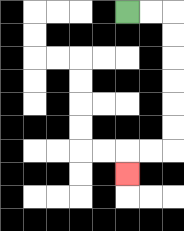{'start': '[5, 0]', 'end': '[5, 7]', 'path_directions': 'R,R,D,D,D,D,D,D,L,L,D', 'path_coordinates': '[[5, 0], [6, 0], [7, 0], [7, 1], [7, 2], [7, 3], [7, 4], [7, 5], [7, 6], [6, 6], [5, 6], [5, 7]]'}